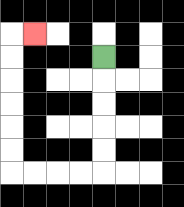{'start': '[4, 2]', 'end': '[1, 1]', 'path_directions': 'D,D,D,D,D,L,L,L,L,U,U,U,U,U,U,R', 'path_coordinates': '[[4, 2], [4, 3], [4, 4], [4, 5], [4, 6], [4, 7], [3, 7], [2, 7], [1, 7], [0, 7], [0, 6], [0, 5], [0, 4], [0, 3], [0, 2], [0, 1], [1, 1]]'}